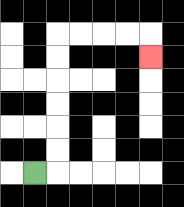{'start': '[1, 7]', 'end': '[6, 2]', 'path_directions': 'R,U,U,U,U,U,U,R,R,R,R,D', 'path_coordinates': '[[1, 7], [2, 7], [2, 6], [2, 5], [2, 4], [2, 3], [2, 2], [2, 1], [3, 1], [4, 1], [5, 1], [6, 1], [6, 2]]'}